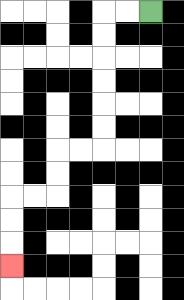{'start': '[6, 0]', 'end': '[0, 11]', 'path_directions': 'L,L,D,D,D,D,D,D,L,L,D,D,L,L,D,D,D', 'path_coordinates': '[[6, 0], [5, 0], [4, 0], [4, 1], [4, 2], [4, 3], [4, 4], [4, 5], [4, 6], [3, 6], [2, 6], [2, 7], [2, 8], [1, 8], [0, 8], [0, 9], [0, 10], [0, 11]]'}